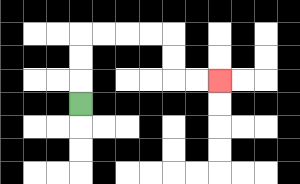{'start': '[3, 4]', 'end': '[9, 3]', 'path_directions': 'U,U,U,R,R,R,R,D,D,R,R', 'path_coordinates': '[[3, 4], [3, 3], [3, 2], [3, 1], [4, 1], [5, 1], [6, 1], [7, 1], [7, 2], [7, 3], [8, 3], [9, 3]]'}